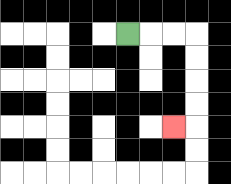{'start': '[5, 1]', 'end': '[7, 5]', 'path_directions': 'R,R,R,D,D,D,D,L', 'path_coordinates': '[[5, 1], [6, 1], [7, 1], [8, 1], [8, 2], [8, 3], [8, 4], [8, 5], [7, 5]]'}